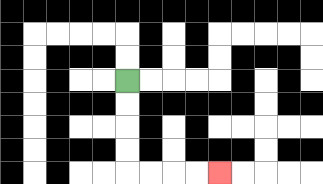{'start': '[5, 3]', 'end': '[9, 7]', 'path_directions': 'D,D,D,D,R,R,R,R', 'path_coordinates': '[[5, 3], [5, 4], [5, 5], [5, 6], [5, 7], [6, 7], [7, 7], [8, 7], [9, 7]]'}